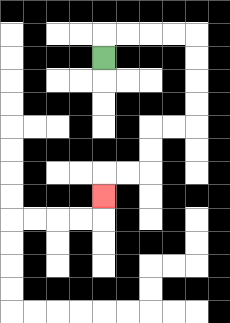{'start': '[4, 2]', 'end': '[4, 8]', 'path_directions': 'U,R,R,R,R,D,D,D,D,L,L,D,D,L,L,D', 'path_coordinates': '[[4, 2], [4, 1], [5, 1], [6, 1], [7, 1], [8, 1], [8, 2], [8, 3], [8, 4], [8, 5], [7, 5], [6, 5], [6, 6], [6, 7], [5, 7], [4, 7], [4, 8]]'}